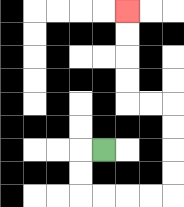{'start': '[4, 6]', 'end': '[5, 0]', 'path_directions': 'L,D,D,R,R,R,R,U,U,U,U,L,L,U,U,U,U', 'path_coordinates': '[[4, 6], [3, 6], [3, 7], [3, 8], [4, 8], [5, 8], [6, 8], [7, 8], [7, 7], [7, 6], [7, 5], [7, 4], [6, 4], [5, 4], [5, 3], [5, 2], [5, 1], [5, 0]]'}